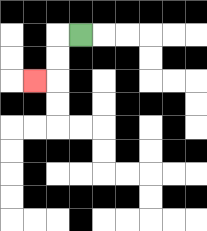{'start': '[3, 1]', 'end': '[1, 3]', 'path_directions': 'L,D,D,L', 'path_coordinates': '[[3, 1], [2, 1], [2, 2], [2, 3], [1, 3]]'}